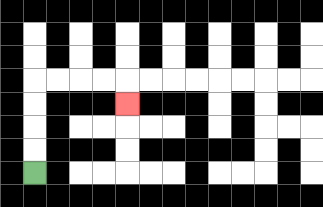{'start': '[1, 7]', 'end': '[5, 4]', 'path_directions': 'U,U,U,U,R,R,R,R,D', 'path_coordinates': '[[1, 7], [1, 6], [1, 5], [1, 4], [1, 3], [2, 3], [3, 3], [4, 3], [5, 3], [5, 4]]'}